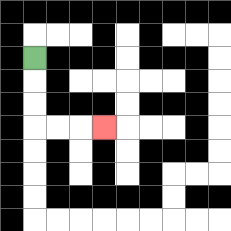{'start': '[1, 2]', 'end': '[4, 5]', 'path_directions': 'D,D,D,R,R,R', 'path_coordinates': '[[1, 2], [1, 3], [1, 4], [1, 5], [2, 5], [3, 5], [4, 5]]'}